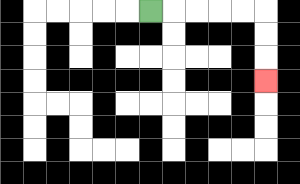{'start': '[6, 0]', 'end': '[11, 3]', 'path_directions': 'R,R,R,R,R,D,D,D', 'path_coordinates': '[[6, 0], [7, 0], [8, 0], [9, 0], [10, 0], [11, 0], [11, 1], [11, 2], [11, 3]]'}